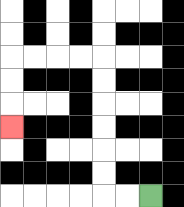{'start': '[6, 8]', 'end': '[0, 5]', 'path_directions': 'L,L,U,U,U,U,U,U,L,L,L,L,D,D,D', 'path_coordinates': '[[6, 8], [5, 8], [4, 8], [4, 7], [4, 6], [4, 5], [4, 4], [4, 3], [4, 2], [3, 2], [2, 2], [1, 2], [0, 2], [0, 3], [0, 4], [0, 5]]'}